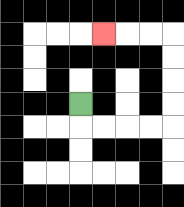{'start': '[3, 4]', 'end': '[4, 1]', 'path_directions': 'D,R,R,R,R,U,U,U,U,L,L,L', 'path_coordinates': '[[3, 4], [3, 5], [4, 5], [5, 5], [6, 5], [7, 5], [7, 4], [7, 3], [7, 2], [7, 1], [6, 1], [5, 1], [4, 1]]'}